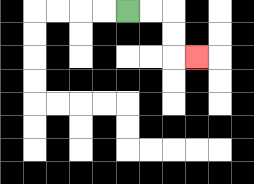{'start': '[5, 0]', 'end': '[8, 2]', 'path_directions': 'R,R,D,D,R', 'path_coordinates': '[[5, 0], [6, 0], [7, 0], [7, 1], [7, 2], [8, 2]]'}